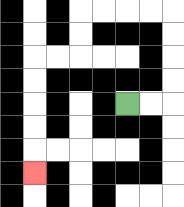{'start': '[5, 4]', 'end': '[1, 7]', 'path_directions': 'R,R,U,U,U,U,L,L,L,L,D,D,L,L,D,D,D,D,D', 'path_coordinates': '[[5, 4], [6, 4], [7, 4], [7, 3], [7, 2], [7, 1], [7, 0], [6, 0], [5, 0], [4, 0], [3, 0], [3, 1], [3, 2], [2, 2], [1, 2], [1, 3], [1, 4], [1, 5], [1, 6], [1, 7]]'}